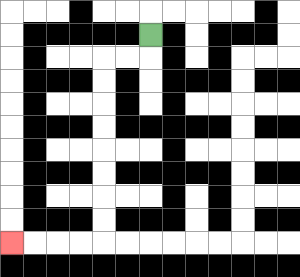{'start': '[6, 1]', 'end': '[0, 10]', 'path_directions': 'D,L,L,D,D,D,D,D,D,D,D,L,L,L,L', 'path_coordinates': '[[6, 1], [6, 2], [5, 2], [4, 2], [4, 3], [4, 4], [4, 5], [4, 6], [4, 7], [4, 8], [4, 9], [4, 10], [3, 10], [2, 10], [1, 10], [0, 10]]'}